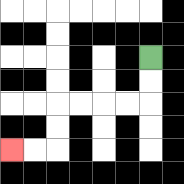{'start': '[6, 2]', 'end': '[0, 6]', 'path_directions': 'D,D,L,L,L,L,D,D,L,L', 'path_coordinates': '[[6, 2], [6, 3], [6, 4], [5, 4], [4, 4], [3, 4], [2, 4], [2, 5], [2, 6], [1, 6], [0, 6]]'}